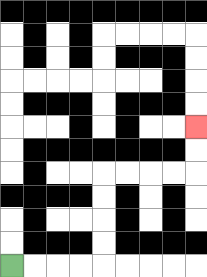{'start': '[0, 11]', 'end': '[8, 5]', 'path_directions': 'R,R,R,R,U,U,U,U,R,R,R,R,U,U', 'path_coordinates': '[[0, 11], [1, 11], [2, 11], [3, 11], [4, 11], [4, 10], [4, 9], [4, 8], [4, 7], [5, 7], [6, 7], [7, 7], [8, 7], [8, 6], [8, 5]]'}